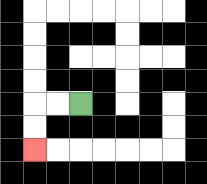{'start': '[3, 4]', 'end': '[1, 6]', 'path_directions': 'L,L,D,D', 'path_coordinates': '[[3, 4], [2, 4], [1, 4], [1, 5], [1, 6]]'}